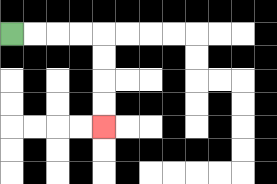{'start': '[0, 1]', 'end': '[4, 5]', 'path_directions': 'R,R,R,R,D,D,D,D', 'path_coordinates': '[[0, 1], [1, 1], [2, 1], [3, 1], [4, 1], [4, 2], [4, 3], [4, 4], [4, 5]]'}